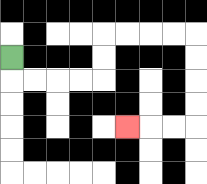{'start': '[0, 2]', 'end': '[5, 5]', 'path_directions': 'D,R,R,R,R,U,U,R,R,R,R,D,D,D,D,L,L,L', 'path_coordinates': '[[0, 2], [0, 3], [1, 3], [2, 3], [3, 3], [4, 3], [4, 2], [4, 1], [5, 1], [6, 1], [7, 1], [8, 1], [8, 2], [8, 3], [8, 4], [8, 5], [7, 5], [6, 5], [5, 5]]'}